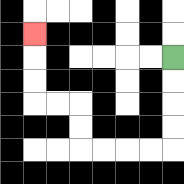{'start': '[7, 2]', 'end': '[1, 1]', 'path_directions': 'D,D,D,D,L,L,L,L,U,U,L,L,U,U,U', 'path_coordinates': '[[7, 2], [7, 3], [7, 4], [7, 5], [7, 6], [6, 6], [5, 6], [4, 6], [3, 6], [3, 5], [3, 4], [2, 4], [1, 4], [1, 3], [1, 2], [1, 1]]'}